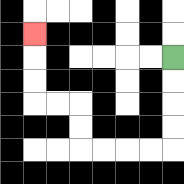{'start': '[7, 2]', 'end': '[1, 1]', 'path_directions': 'D,D,D,D,L,L,L,L,U,U,L,L,U,U,U', 'path_coordinates': '[[7, 2], [7, 3], [7, 4], [7, 5], [7, 6], [6, 6], [5, 6], [4, 6], [3, 6], [3, 5], [3, 4], [2, 4], [1, 4], [1, 3], [1, 2], [1, 1]]'}